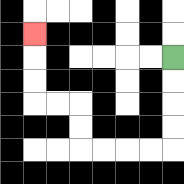{'start': '[7, 2]', 'end': '[1, 1]', 'path_directions': 'D,D,D,D,L,L,L,L,U,U,L,L,U,U,U', 'path_coordinates': '[[7, 2], [7, 3], [7, 4], [7, 5], [7, 6], [6, 6], [5, 6], [4, 6], [3, 6], [3, 5], [3, 4], [2, 4], [1, 4], [1, 3], [1, 2], [1, 1]]'}